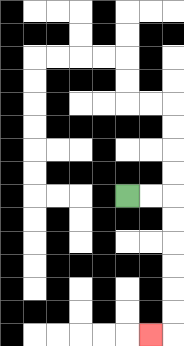{'start': '[5, 8]', 'end': '[6, 14]', 'path_directions': 'R,R,D,D,D,D,D,D,L', 'path_coordinates': '[[5, 8], [6, 8], [7, 8], [7, 9], [7, 10], [7, 11], [7, 12], [7, 13], [7, 14], [6, 14]]'}